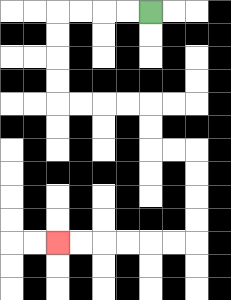{'start': '[6, 0]', 'end': '[2, 10]', 'path_directions': 'L,L,L,L,D,D,D,D,R,R,R,R,D,D,R,R,D,D,D,D,L,L,L,L,L,L', 'path_coordinates': '[[6, 0], [5, 0], [4, 0], [3, 0], [2, 0], [2, 1], [2, 2], [2, 3], [2, 4], [3, 4], [4, 4], [5, 4], [6, 4], [6, 5], [6, 6], [7, 6], [8, 6], [8, 7], [8, 8], [8, 9], [8, 10], [7, 10], [6, 10], [5, 10], [4, 10], [3, 10], [2, 10]]'}